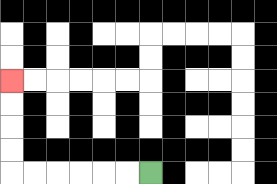{'start': '[6, 7]', 'end': '[0, 3]', 'path_directions': 'L,L,L,L,L,L,U,U,U,U', 'path_coordinates': '[[6, 7], [5, 7], [4, 7], [3, 7], [2, 7], [1, 7], [0, 7], [0, 6], [0, 5], [0, 4], [0, 3]]'}